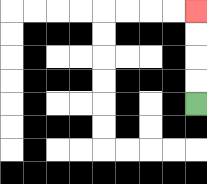{'start': '[8, 4]', 'end': '[8, 0]', 'path_directions': 'U,U,U,U', 'path_coordinates': '[[8, 4], [8, 3], [8, 2], [8, 1], [8, 0]]'}